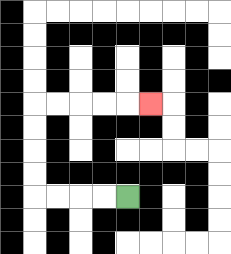{'start': '[5, 8]', 'end': '[6, 4]', 'path_directions': 'L,L,L,L,U,U,U,U,R,R,R,R,R', 'path_coordinates': '[[5, 8], [4, 8], [3, 8], [2, 8], [1, 8], [1, 7], [1, 6], [1, 5], [1, 4], [2, 4], [3, 4], [4, 4], [5, 4], [6, 4]]'}